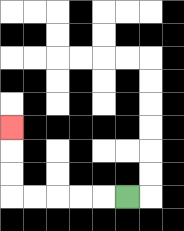{'start': '[5, 8]', 'end': '[0, 5]', 'path_directions': 'L,L,L,L,L,U,U,U', 'path_coordinates': '[[5, 8], [4, 8], [3, 8], [2, 8], [1, 8], [0, 8], [0, 7], [0, 6], [0, 5]]'}